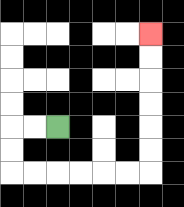{'start': '[2, 5]', 'end': '[6, 1]', 'path_directions': 'L,L,D,D,R,R,R,R,R,R,U,U,U,U,U,U', 'path_coordinates': '[[2, 5], [1, 5], [0, 5], [0, 6], [0, 7], [1, 7], [2, 7], [3, 7], [4, 7], [5, 7], [6, 7], [6, 6], [6, 5], [6, 4], [6, 3], [6, 2], [6, 1]]'}